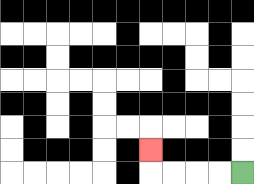{'start': '[10, 7]', 'end': '[6, 6]', 'path_directions': 'L,L,L,L,U', 'path_coordinates': '[[10, 7], [9, 7], [8, 7], [7, 7], [6, 7], [6, 6]]'}